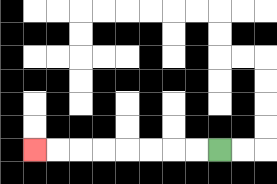{'start': '[9, 6]', 'end': '[1, 6]', 'path_directions': 'L,L,L,L,L,L,L,L', 'path_coordinates': '[[9, 6], [8, 6], [7, 6], [6, 6], [5, 6], [4, 6], [3, 6], [2, 6], [1, 6]]'}